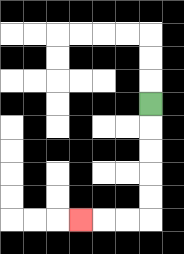{'start': '[6, 4]', 'end': '[3, 9]', 'path_directions': 'D,D,D,D,D,L,L,L', 'path_coordinates': '[[6, 4], [6, 5], [6, 6], [6, 7], [6, 8], [6, 9], [5, 9], [4, 9], [3, 9]]'}